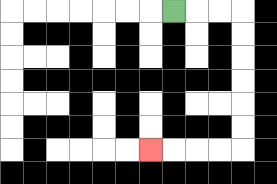{'start': '[7, 0]', 'end': '[6, 6]', 'path_directions': 'R,R,R,D,D,D,D,D,D,L,L,L,L', 'path_coordinates': '[[7, 0], [8, 0], [9, 0], [10, 0], [10, 1], [10, 2], [10, 3], [10, 4], [10, 5], [10, 6], [9, 6], [8, 6], [7, 6], [6, 6]]'}